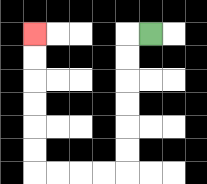{'start': '[6, 1]', 'end': '[1, 1]', 'path_directions': 'L,D,D,D,D,D,D,L,L,L,L,U,U,U,U,U,U', 'path_coordinates': '[[6, 1], [5, 1], [5, 2], [5, 3], [5, 4], [5, 5], [5, 6], [5, 7], [4, 7], [3, 7], [2, 7], [1, 7], [1, 6], [1, 5], [1, 4], [1, 3], [1, 2], [1, 1]]'}